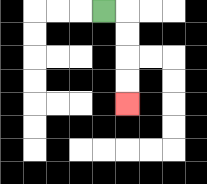{'start': '[4, 0]', 'end': '[5, 4]', 'path_directions': 'R,D,D,D,D', 'path_coordinates': '[[4, 0], [5, 0], [5, 1], [5, 2], [5, 3], [5, 4]]'}